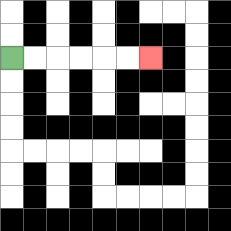{'start': '[0, 2]', 'end': '[6, 2]', 'path_directions': 'R,R,R,R,R,R', 'path_coordinates': '[[0, 2], [1, 2], [2, 2], [3, 2], [4, 2], [5, 2], [6, 2]]'}